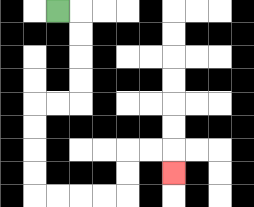{'start': '[2, 0]', 'end': '[7, 7]', 'path_directions': 'R,D,D,D,D,L,L,D,D,D,D,R,R,R,R,U,U,R,R,D', 'path_coordinates': '[[2, 0], [3, 0], [3, 1], [3, 2], [3, 3], [3, 4], [2, 4], [1, 4], [1, 5], [1, 6], [1, 7], [1, 8], [2, 8], [3, 8], [4, 8], [5, 8], [5, 7], [5, 6], [6, 6], [7, 6], [7, 7]]'}